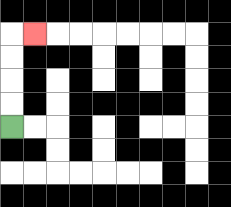{'start': '[0, 5]', 'end': '[1, 1]', 'path_directions': 'U,U,U,U,R', 'path_coordinates': '[[0, 5], [0, 4], [0, 3], [0, 2], [0, 1], [1, 1]]'}